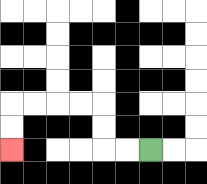{'start': '[6, 6]', 'end': '[0, 6]', 'path_directions': 'L,L,U,U,L,L,L,L,D,D', 'path_coordinates': '[[6, 6], [5, 6], [4, 6], [4, 5], [4, 4], [3, 4], [2, 4], [1, 4], [0, 4], [0, 5], [0, 6]]'}